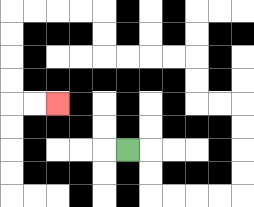{'start': '[5, 6]', 'end': '[2, 4]', 'path_directions': 'R,D,D,R,R,R,R,U,U,U,U,L,L,U,U,L,L,L,L,U,U,L,L,L,L,D,D,D,D,R,R', 'path_coordinates': '[[5, 6], [6, 6], [6, 7], [6, 8], [7, 8], [8, 8], [9, 8], [10, 8], [10, 7], [10, 6], [10, 5], [10, 4], [9, 4], [8, 4], [8, 3], [8, 2], [7, 2], [6, 2], [5, 2], [4, 2], [4, 1], [4, 0], [3, 0], [2, 0], [1, 0], [0, 0], [0, 1], [0, 2], [0, 3], [0, 4], [1, 4], [2, 4]]'}